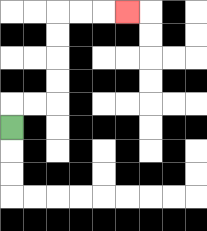{'start': '[0, 5]', 'end': '[5, 0]', 'path_directions': 'U,R,R,U,U,U,U,R,R,R', 'path_coordinates': '[[0, 5], [0, 4], [1, 4], [2, 4], [2, 3], [2, 2], [2, 1], [2, 0], [3, 0], [4, 0], [5, 0]]'}